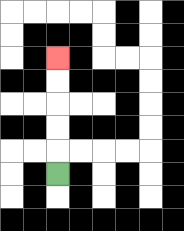{'start': '[2, 7]', 'end': '[2, 2]', 'path_directions': 'U,U,U,U,U', 'path_coordinates': '[[2, 7], [2, 6], [2, 5], [2, 4], [2, 3], [2, 2]]'}